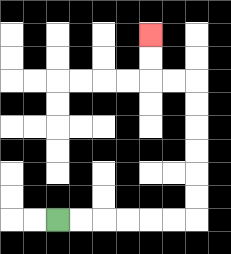{'start': '[2, 9]', 'end': '[6, 1]', 'path_directions': 'R,R,R,R,R,R,U,U,U,U,U,U,L,L,U,U', 'path_coordinates': '[[2, 9], [3, 9], [4, 9], [5, 9], [6, 9], [7, 9], [8, 9], [8, 8], [8, 7], [8, 6], [8, 5], [8, 4], [8, 3], [7, 3], [6, 3], [6, 2], [6, 1]]'}